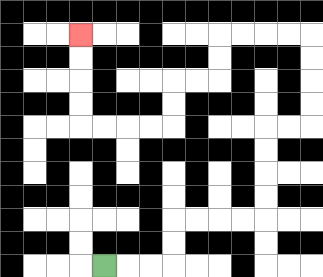{'start': '[4, 11]', 'end': '[3, 1]', 'path_directions': 'R,R,R,U,U,R,R,R,R,U,U,U,U,R,R,U,U,U,U,L,L,L,L,D,D,L,L,D,D,L,L,L,L,U,U,U,U', 'path_coordinates': '[[4, 11], [5, 11], [6, 11], [7, 11], [7, 10], [7, 9], [8, 9], [9, 9], [10, 9], [11, 9], [11, 8], [11, 7], [11, 6], [11, 5], [12, 5], [13, 5], [13, 4], [13, 3], [13, 2], [13, 1], [12, 1], [11, 1], [10, 1], [9, 1], [9, 2], [9, 3], [8, 3], [7, 3], [7, 4], [7, 5], [6, 5], [5, 5], [4, 5], [3, 5], [3, 4], [3, 3], [3, 2], [3, 1]]'}